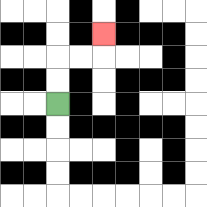{'start': '[2, 4]', 'end': '[4, 1]', 'path_directions': 'U,U,R,R,U', 'path_coordinates': '[[2, 4], [2, 3], [2, 2], [3, 2], [4, 2], [4, 1]]'}